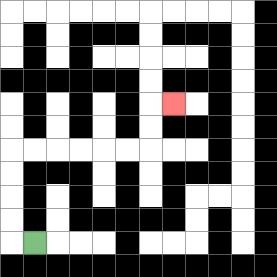{'start': '[1, 10]', 'end': '[7, 4]', 'path_directions': 'L,U,U,U,U,R,R,R,R,R,R,U,U,R', 'path_coordinates': '[[1, 10], [0, 10], [0, 9], [0, 8], [0, 7], [0, 6], [1, 6], [2, 6], [3, 6], [4, 6], [5, 6], [6, 6], [6, 5], [6, 4], [7, 4]]'}